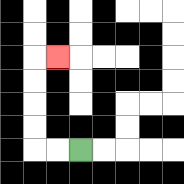{'start': '[3, 6]', 'end': '[2, 2]', 'path_directions': 'L,L,U,U,U,U,R', 'path_coordinates': '[[3, 6], [2, 6], [1, 6], [1, 5], [1, 4], [1, 3], [1, 2], [2, 2]]'}